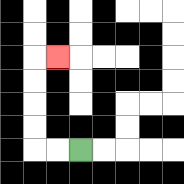{'start': '[3, 6]', 'end': '[2, 2]', 'path_directions': 'L,L,U,U,U,U,R', 'path_coordinates': '[[3, 6], [2, 6], [1, 6], [1, 5], [1, 4], [1, 3], [1, 2], [2, 2]]'}